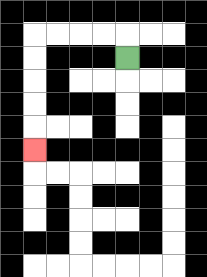{'start': '[5, 2]', 'end': '[1, 6]', 'path_directions': 'U,L,L,L,L,D,D,D,D,D', 'path_coordinates': '[[5, 2], [5, 1], [4, 1], [3, 1], [2, 1], [1, 1], [1, 2], [1, 3], [1, 4], [1, 5], [1, 6]]'}